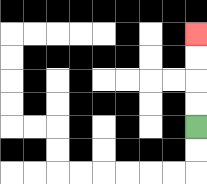{'start': '[8, 5]', 'end': '[8, 1]', 'path_directions': 'U,U,U,U', 'path_coordinates': '[[8, 5], [8, 4], [8, 3], [8, 2], [8, 1]]'}